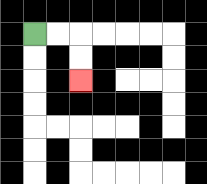{'start': '[1, 1]', 'end': '[3, 3]', 'path_directions': 'R,R,D,D', 'path_coordinates': '[[1, 1], [2, 1], [3, 1], [3, 2], [3, 3]]'}